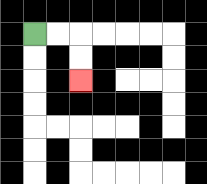{'start': '[1, 1]', 'end': '[3, 3]', 'path_directions': 'R,R,D,D', 'path_coordinates': '[[1, 1], [2, 1], [3, 1], [3, 2], [3, 3]]'}